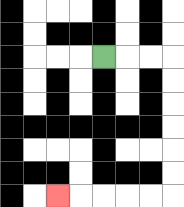{'start': '[4, 2]', 'end': '[2, 8]', 'path_directions': 'R,R,R,D,D,D,D,D,D,L,L,L,L,L', 'path_coordinates': '[[4, 2], [5, 2], [6, 2], [7, 2], [7, 3], [7, 4], [7, 5], [7, 6], [7, 7], [7, 8], [6, 8], [5, 8], [4, 8], [3, 8], [2, 8]]'}